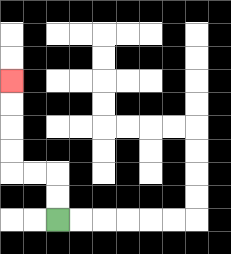{'start': '[2, 9]', 'end': '[0, 3]', 'path_directions': 'U,U,L,L,U,U,U,U', 'path_coordinates': '[[2, 9], [2, 8], [2, 7], [1, 7], [0, 7], [0, 6], [0, 5], [0, 4], [0, 3]]'}